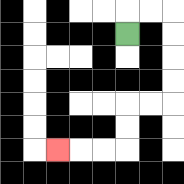{'start': '[5, 1]', 'end': '[2, 6]', 'path_directions': 'U,R,R,D,D,D,D,L,L,D,D,L,L,L', 'path_coordinates': '[[5, 1], [5, 0], [6, 0], [7, 0], [7, 1], [7, 2], [7, 3], [7, 4], [6, 4], [5, 4], [5, 5], [5, 6], [4, 6], [3, 6], [2, 6]]'}